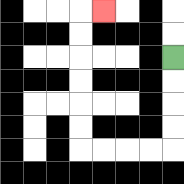{'start': '[7, 2]', 'end': '[4, 0]', 'path_directions': 'D,D,D,D,L,L,L,L,U,U,U,U,U,U,R', 'path_coordinates': '[[7, 2], [7, 3], [7, 4], [7, 5], [7, 6], [6, 6], [5, 6], [4, 6], [3, 6], [3, 5], [3, 4], [3, 3], [3, 2], [3, 1], [3, 0], [4, 0]]'}